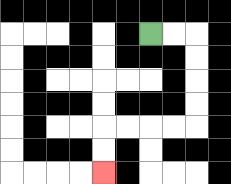{'start': '[6, 1]', 'end': '[4, 7]', 'path_directions': 'R,R,D,D,D,D,L,L,L,L,D,D', 'path_coordinates': '[[6, 1], [7, 1], [8, 1], [8, 2], [8, 3], [8, 4], [8, 5], [7, 5], [6, 5], [5, 5], [4, 5], [4, 6], [4, 7]]'}